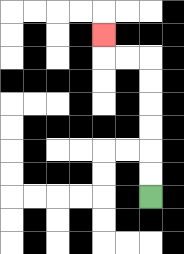{'start': '[6, 8]', 'end': '[4, 1]', 'path_directions': 'U,U,U,U,U,U,L,L,U', 'path_coordinates': '[[6, 8], [6, 7], [6, 6], [6, 5], [6, 4], [6, 3], [6, 2], [5, 2], [4, 2], [4, 1]]'}